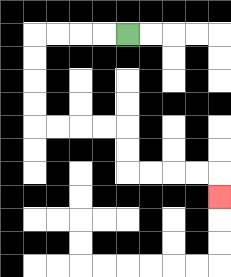{'start': '[5, 1]', 'end': '[9, 8]', 'path_directions': 'L,L,L,L,D,D,D,D,R,R,R,R,D,D,R,R,R,R,D', 'path_coordinates': '[[5, 1], [4, 1], [3, 1], [2, 1], [1, 1], [1, 2], [1, 3], [1, 4], [1, 5], [2, 5], [3, 5], [4, 5], [5, 5], [5, 6], [5, 7], [6, 7], [7, 7], [8, 7], [9, 7], [9, 8]]'}